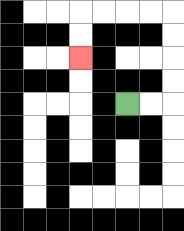{'start': '[5, 4]', 'end': '[3, 2]', 'path_directions': 'R,R,U,U,U,U,L,L,L,L,D,D', 'path_coordinates': '[[5, 4], [6, 4], [7, 4], [7, 3], [7, 2], [7, 1], [7, 0], [6, 0], [5, 0], [4, 0], [3, 0], [3, 1], [3, 2]]'}